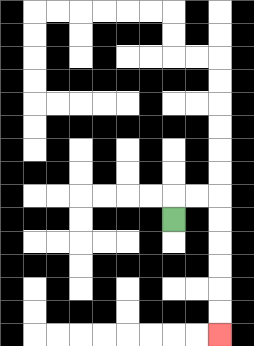{'start': '[7, 9]', 'end': '[9, 14]', 'path_directions': 'U,R,R,D,D,D,D,D,D', 'path_coordinates': '[[7, 9], [7, 8], [8, 8], [9, 8], [9, 9], [9, 10], [9, 11], [9, 12], [9, 13], [9, 14]]'}